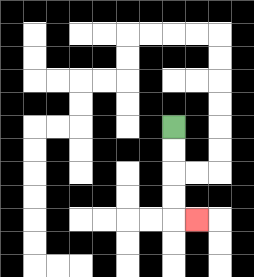{'start': '[7, 5]', 'end': '[8, 9]', 'path_directions': 'D,D,D,D,R', 'path_coordinates': '[[7, 5], [7, 6], [7, 7], [7, 8], [7, 9], [8, 9]]'}